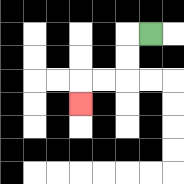{'start': '[6, 1]', 'end': '[3, 4]', 'path_directions': 'L,D,D,L,L,D', 'path_coordinates': '[[6, 1], [5, 1], [5, 2], [5, 3], [4, 3], [3, 3], [3, 4]]'}